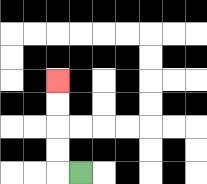{'start': '[3, 7]', 'end': '[2, 3]', 'path_directions': 'L,U,U,U,U', 'path_coordinates': '[[3, 7], [2, 7], [2, 6], [2, 5], [2, 4], [2, 3]]'}